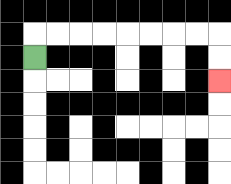{'start': '[1, 2]', 'end': '[9, 3]', 'path_directions': 'U,R,R,R,R,R,R,R,R,D,D', 'path_coordinates': '[[1, 2], [1, 1], [2, 1], [3, 1], [4, 1], [5, 1], [6, 1], [7, 1], [8, 1], [9, 1], [9, 2], [9, 3]]'}